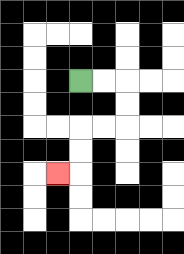{'start': '[3, 3]', 'end': '[2, 7]', 'path_directions': 'R,R,D,D,L,L,D,D,L', 'path_coordinates': '[[3, 3], [4, 3], [5, 3], [5, 4], [5, 5], [4, 5], [3, 5], [3, 6], [3, 7], [2, 7]]'}